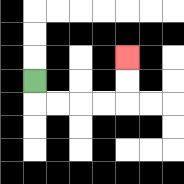{'start': '[1, 3]', 'end': '[5, 2]', 'path_directions': 'D,R,R,R,R,U,U', 'path_coordinates': '[[1, 3], [1, 4], [2, 4], [3, 4], [4, 4], [5, 4], [5, 3], [5, 2]]'}